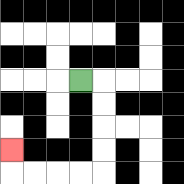{'start': '[3, 3]', 'end': '[0, 6]', 'path_directions': 'R,D,D,D,D,L,L,L,L,U', 'path_coordinates': '[[3, 3], [4, 3], [4, 4], [4, 5], [4, 6], [4, 7], [3, 7], [2, 7], [1, 7], [0, 7], [0, 6]]'}